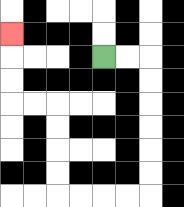{'start': '[4, 2]', 'end': '[0, 1]', 'path_directions': 'R,R,D,D,D,D,D,D,L,L,L,L,U,U,U,U,L,L,U,U,U', 'path_coordinates': '[[4, 2], [5, 2], [6, 2], [6, 3], [6, 4], [6, 5], [6, 6], [6, 7], [6, 8], [5, 8], [4, 8], [3, 8], [2, 8], [2, 7], [2, 6], [2, 5], [2, 4], [1, 4], [0, 4], [0, 3], [0, 2], [0, 1]]'}